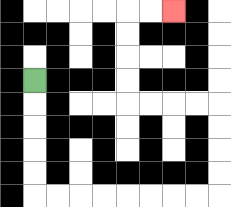{'start': '[1, 3]', 'end': '[7, 0]', 'path_directions': 'D,D,D,D,D,R,R,R,R,R,R,R,R,U,U,U,U,L,L,L,L,U,U,U,U,R,R', 'path_coordinates': '[[1, 3], [1, 4], [1, 5], [1, 6], [1, 7], [1, 8], [2, 8], [3, 8], [4, 8], [5, 8], [6, 8], [7, 8], [8, 8], [9, 8], [9, 7], [9, 6], [9, 5], [9, 4], [8, 4], [7, 4], [6, 4], [5, 4], [5, 3], [5, 2], [5, 1], [5, 0], [6, 0], [7, 0]]'}